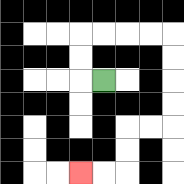{'start': '[4, 3]', 'end': '[3, 7]', 'path_directions': 'L,U,U,R,R,R,R,D,D,D,D,L,L,D,D,L,L', 'path_coordinates': '[[4, 3], [3, 3], [3, 2], [3, 1], [4, 1], [5, 1], [6, 1], [7, 1], [7, 2], [7, 3], [7, 4], [7, 5], [6, 5], [5, 5], [5, 6], [5, 7], [4, 7], [3, 7]]'}